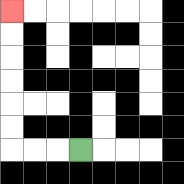{'start': '[3, 6]', 'end': '[0, 0]', 'path_directions': 'L,L,L,U,U,U,U,U,U', 'path_coordinates': '[[3, 6], [2, 6], [1, 6], [0, 6], [0, 5], [0, 4], [0, 3], [0, 2], [0, 1], [0, 0]]'}